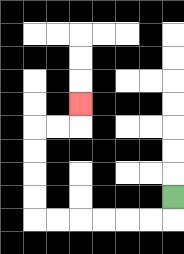{'start': '[7, 8]', 'end': '[3, 4]', 'path_directions': 'D,L,L,L,L,L,L,U,U,U,U,R,R,U', 'path_coordinates': '[[7, 8], [7, 9], [6, 9], [5, 9], [4, 9], [3, 9], [2, 9], [1, 9], [1, 8], [1, 7], [1, 6], [1, 5], [2, 5], [3, 5], [3, 4]]'}